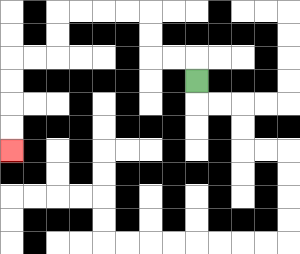{'start': '[8, 3]', 'end': '[0, 6]', 'path_directions': 'U,L,L,U,U,L,L,L,L,D,D,L,L,D,D,D,D', 'path_coordinates': '[[8, 3], [8, 2], [7, 2], [6, 2], [6, 1], [6, 0], [5, 0], [4, 0], [3, 0], [2, 0], [2, 1], [2, 2], [1, 2], [0, 2], [0, 3], [0, 4], [0, 5], [0, 6]]'}